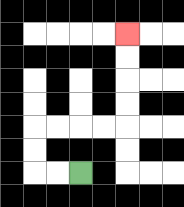{'start': '[3, 7]', 'end': '[5, 1]', 'path_directions': 'L,L,U,U,R,R,R,R,U,U,U,U', 'path_coordinates': '[[3, 7], [2, 7], [1, 7], [1, 6], [1, 5], [2, 5], [3, 5], [4, 5], [5, 5], [5, 4], [5, 3], [5, 2], [5, 1]]'}